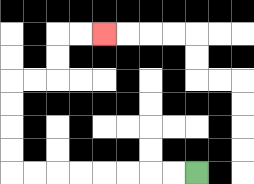{'start': '[8, 7]', 'end': '[4, 1]', 'path_directions': 'L,L,L,L,L,L,L,L,U,U,U,U,R,R,U,U,R,R', 'path_coordinates': '[[8, 7], [7, 7], [6, 7], [5, 7], [4, 7], [3, 7], [2, 7], [1, 7], [0, 7], [0, 6], [0, 5], [0, 4], [0, 3], [1, 3], [2, 3], [2, 2], [2, 1], [3, 1], [4, 1]]'}